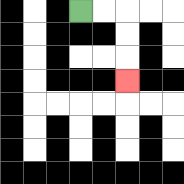{'start': '[3, 0]', 'end': '[5, 3]', 'path_directions': 'R,R,D,D,D', 'path_coordinates': '[[3, 0], [4, 0], [5, 0], [5, 1], [5, 2], [5, 3]]'}